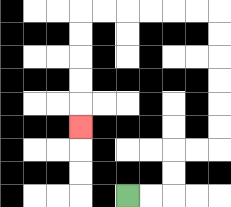{'start': '[5, 8]', 'end': '[3, 5]', 'path_directions': 'R,R,U,U,R,R,U,U,U,U,U,U,L,L,L,L,L,L,D,D,D,D,D', 'path_coordinates': '[[5, 8], [6, 8], [7, 8], [7, 7], [7, 6], [8, 6], [9, 6], [9, 5], [9, 4], [9, 3], [9, 2], [9, 1], [9, 0], [8, 0], [7, 0], [6, 0], [5, 0], [4, 0], [3, 0], [3, 1], [3, 2], [3, 3], [3, 4], [3, 5]]'}